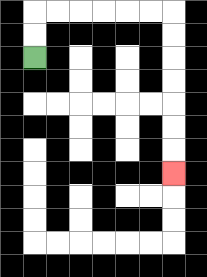{'start': '[1, 2]', 'end': '[7, 7]', 'path_directions': 'U,U,R,R,R,R,R,R,D,D,D,D,D,D,D', 'path_coordinates': '[[1, 2], [1, 1], [1, 0], [2, 0], [3, 0], [4, 0], [5, 0], [6, 0], [7, 0], [7, 1], [7, 2], [7, 3], [7, 4], [7, 5], [7, 6], [7, 7]]'}